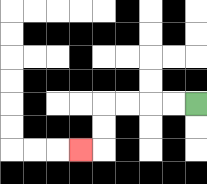{'start': '[8, 4]', 'end': '[3, 6]', 'path_directions': 'L,L,L,L,D,D,L', 'path_coordinates': '[[8, 4], [7, 4], [6, 4], [5, 4], [4, 4], [4, 5], [4, 6], [3, 6]]'}